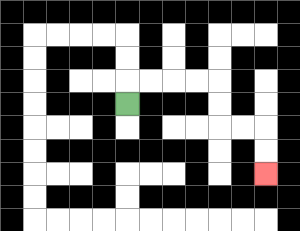{'start': '[5, 4]', 'end': '[11, 7]', 'path_directions': 'U,R,R,R,R,D,D,R,R,D,D', 'path_coordinates': '[[5, 4], [5, 3], [6, 3], [7, 3], [8, 3], [9, 3], [9, 4], [9, 5], [10, 5], [11, 5], [11, 6], [11, 7]]'}